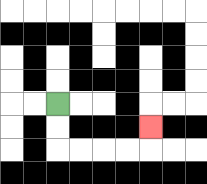{'start': '[2, 4]', 'end': '[6, 5]', 'path_directions': 'D,D,R,R,R,R,U', 'path_coordinates': '[[2, 4], [2, 5], [2, 6], [3, 6], [4, 6], [5, 6], [6, 6], [6, 5]]'}